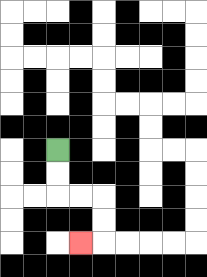{'start': '[2, 6]', 'end': '[3, 10]', 'path_directions': 'D,D,R,R,D,D,L', 'path_coordinates': '[[2, 6], [2, 7], [2, 8], [3, 8], [4, 8], [4, 9], [4, 10], [3, 10]]'}